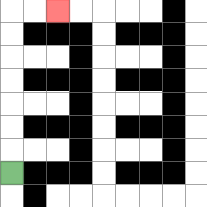{'start': '[0, 7]', 'end': '[2, 0]', 'path_directions': 'U,U,U,U,U,U,U,R,R', 'path_coordinates': '[[0, 7], [0, 6], [0, 5], [0, 4], [0, 3], [0, 2], [0, 1], [0, 0], [1, 0], [2, 0]]'}